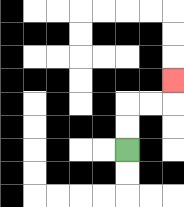{'start': '[5, 6]', 'end': '[7, 3]', 'path_directions': 'U,U,R,R,U', 'path_coordinates': '[[5, 6], [5, 5], [5, 4], [6, 4], [7, 4], [7, 3]]'}